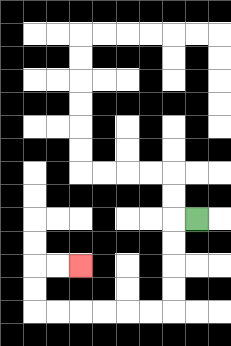{'start': '[8, 9]', 'end': '[3, 11]', 'path_directions': 'L,D,D,D,D,L,L,L,L,L,L,U,U,R,R', 'path_coordinates': '[[8, 9], [7, 9], [7, 10], [7, 11], [7, 12], [7, 13], [6, 13], [5, 13], [4, 13], [3, 13], [2, 13], [1, 13], [1, 12], [1, 11], [2, 11], [3, 11]]'}